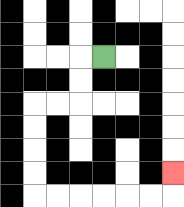{'start': '[4, 2]', 'end': '[7, 7]', 'path_directions': 'L,D,D,L,L,D,D,D,D,R,R,R,R,R,R,U', 'path_coordinates': '[[4, 2], [3, 2], [3, 3], [3, 4], [2, 4], [1, 4], [1, 5], [1, 6], [1, 7], [1, 8], [2, 8], [3, 8], [4, 8], [5, 8], [6, 8], [7, 8], [7, 7]]'}